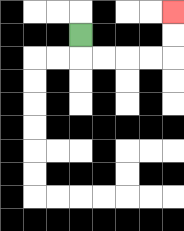{'start': '[3, 1]', 'end': '[7, 0]', 'path_directions': 'D,R,R,R,R,U,U', 'path_coordinates': '[[3, 1], [3, 2], [4, 2], [5, 2], [6, 2], [7, 2], [7, 1], [7, 0]]'}